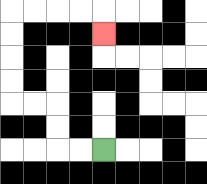{'start': '[4, 6]', 'end': '[4, 1]', 'path_directions': 'L,L,U,U,L,L,U,U,U,U,R,R,R,R,D', 'path_coordinates': '[[4, 6], [3, 6], [2, 6], [2, 5], [2, 4], [1, 4], [0, 4], [0, 3], [0, 2], [0, 1], [0, 0], [1, 0], [2, 0], [3, 0], [4, 0], [4, 1]]'}